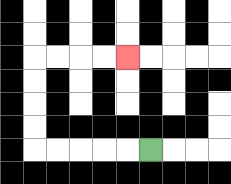{'start': '[6, 6]', 'end': '[5, 2]', 'path_directions': 'L,L,L,L,L,U,U,U,U,R,R,R,R', 'path_coordinates': '[[6, 6], [5, 6], [4, 6], [3, 6], [2, 6], [1, 6], [1, 5], [1, 4], [1, 3], [1, 2], [2, 2], [3, 2], [4, 2], [5, 2]]'}